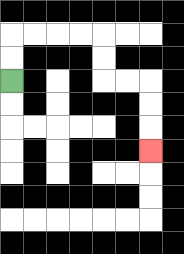{'start': '[0, 3]', 'end': '[6, 6]', 'path_directions': 'U,U,R,R,R,R,D,D,R,R,D,D,D', 'path_coordinates': '[[0, 3], [0, 2], [0, 1], [1, 1], [2, 1], [3, 1], [4, 1], [4, 2], [4, 3], [5, 3], [6, 3], [6, 4], [6, 5], [6, 6]]'}